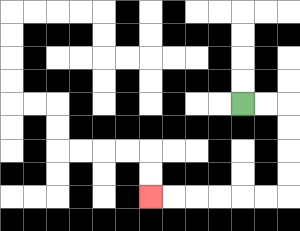{'start': '[10, 4]', 'end': '[6, 8]', 'path_directions': 'R,R,D,D,D,D,L,L,L,L,L,L', 'path_coordinates': '[[10, 4], [11, 4], [12, 4], [12, 5], [12, 6], [12, 7], [12, 8], [11, 8], [10, 8], [9, 8], [8, 8], [7, 8], [6, 8]]'}